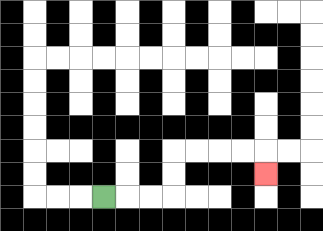{'start': '[4, 8]', 'end': '[11, 7]', 'path_directions': 'R,R,R,U,U,R,R,R,R,D', 'path_coordinates': '[[4, 8], [5, 8], [6, 8], [7, 8], [7, 7], [7, 6], [8, 6], [9, 6], [10, 6], [11, 6], [11, 7]]'}